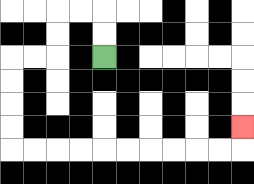{'start': '[4, 2]', 'end': '[10, 5]', 'path_directions': 'U,U,L,L,D,D,L,L,D,D,D,D,R,R,R,R,R,R,R,R,R,R,U', 'path_coordinates': '[[4, 2], [4, 1], [4, 0], [3, 0], [2, 0], [2, 1], [2, 2], [1, 2], [0, 2], [0, 3], [0, 4], [0, 5], [0, 6], [1, 6], [2, 6], [3, 6], [4, 6], [5, 6], [6, 6], [7, 6], [8, 6], [9, 6], [10, 6], [10, 5]]'}